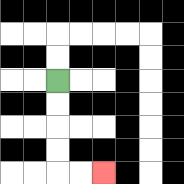{'start': '[2, 3]', 'end': '[4, 7]', 'path_directions': 'D,D,D,D,R,R', 'path_coordinates': '[[2, 3], [2, 4], [2, 5], [2, 6], [2, 7], [3, 7], [4, 7]]'}